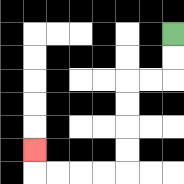{'start': '[7, 1]', 'end': '[1, 6]', 'path_directions': 'D,D,L,L,D,D,D,D,L,L,L,L,U', 'path_coordinates': '[[7, 1], [7, 2], [7, 3], [6, 3], [5, 3], [5, 4], [5, 5], [5, 6], [5, 7], [4, 7], [3, 7], [2, 7], [1, 7], [1, 6]]'}